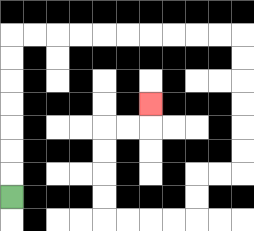{'start': '[0, 8]', 'end': '[6, 4]', 'path_directions': 'U,U,U,U,U,U,U,R,R,R,R,R,R,R,R,R,R,D,D,D,D,D,D,L,L,D,D,L,L,L,L,U,U,U,U,R,R,U', 'path_coordinates': '[[0, 8], [0, 7], [0, 6], [0, 5], [0, 4], [0, 3], [0, 2], [0, 1], [1, 1], [2, 1], [3, 1], [4, 1], [5, 1], [6, 1], [7, 1], [8, 1], [9, 1], [10, 1], [10, 2], [10, 3], [10, 4], [10, 5], [10, 6], [10, 7], [9, 7], [8, 7], [8, 8], [8, 9], [7, 9], [6, 9], [5, 9], [4, 9], [4, 8], [4, 7], [4, 6], [4, 5], [5, 5], [6, 5], [6, 4]]'}